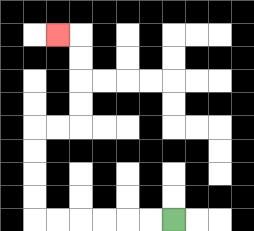{'start': '[7, 9]', 'end': '[2, 1]', 'path_directions': 'L,L,L,L,L,L,U,U,U,U,R,R,U,U,U,U,L', 'path_coordinates': '[[7, 9], [6, 9], [5, 9], [4, 9], [3, 9], [2, 9], [1, 9], [1, 8], [1, 7], [1, 6], [1, 5], [2, 5], [3, 5], [3, 4], [3, 3], [3, 2], [3, 1], [2, 1]]'}